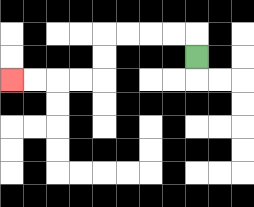{'start': '[8, 2]', 'end': '[0, 3]', 'path_directions': 'U,L,L,L,L,D,D,L,L,L,L', 'path_coordinates': '[[8, 2], [8, 1], [7, 1], [6, 1], [5, 1], [4, 1], [4, 2], [4, 3], [3, 3], [2, 3], [1, 3], [0, 3]]'}